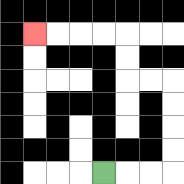{'start': '[4, 7]', 'end': '[1, 1]', 'path_directions': 'R,R,R,U,U,U,U,L,L,U,U,L,L,L,L', 'path_coordinates': '[[4, 7], [5, 7], [6, 7], [7, 7], [7, 6], [7, 5], [7, 4], [7, 3], [6, 3], [5, 3], [5, 2], [5, 1], [4, 1], [3, 1], [2, 1], [1, 1]]'}